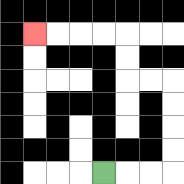{'start': '[4, 7]', 'end': '[1, 1]', 'path_directions': 'R,R,R,U,U,U,U,L,L,U,U,L,L,L,L', 'path_coordinates': '[[4, 7], [5, 7], [6, 7], [7, 7], [7, 6], [7, 5], [7, 4], [7, 3], [6, 3], [5, 3], [5, 2], [5, 1], [4, 1], [3, 1], [2, 1], [1, 1]]'}